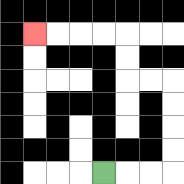{'start': '[4, 7]', 'end': '[1, 1]', 'path_directions': 'R,R,R,U,U,U,U,L,L,U,U,L,L,L,L', 'path_coordinates': '[[4, 7], [5, 7], [6, 7], [7, 7], [7, 6], [7, 5], [7, 4], [7, 3], [6, 3], [5, 3], [5, 2], [5, 1], [4, 1], [3, 1], [2, 1], [1, 1]]'}